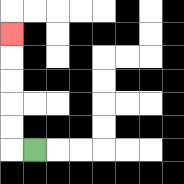{'start': '[1, 6]', 'end': '[0, 1]', 'path_directions': 'L,U,U,U,U,U', 'path_coordinates': '[[1, 6], [0, 6], [0, 5], [0, 4], [0, 3], [0, 2], [0, 1]]'}